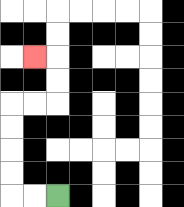{'start': '[2, 8]', 'end': '[1, 2]', 'path_directions': 'L,L,U,U,U,U,R,R,U,U,L', 'path_coordinates': '[[2, 8], [1, 8], [0, 8], [0, 7], [0, 6], [0, 5], [0, 4], [1, 4], [2, 4], [2, 3], [2, 2], [1, 2]]'}